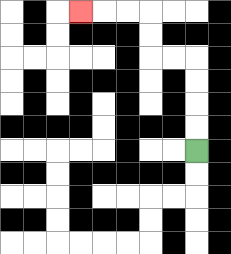{'start': '[8, 6]', 'end': '[3, 0]', 'path_directions': 'U,U,U,U,L,L,U,U,L,L,L', 'path_coordinates': '[[8, 6], [8, 5], [8, 4], [8, 3], [8, 2], [7, 2], [6, 2], [6, 1], [6, 0], [5, 0], [4, 0], [3, 0]]'}